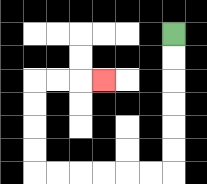{'start': '[7, 1]', 'end': '[4, 3]', 'path_directions': 'D,D,D,D,D,D,L,L,L,L,L,L,U,U,U,U,R,R,R', 'path_coordinates': '[[7, 1], [7, 2], [7, 3], [7, 4], [7, 5], [7, 6], [7, 7], [6, 7], [5, 7], [4, 7], [3, 7], [2, 7], [1, 7], [1, 6], [1, 5], [1, 4], [1, 3], [2, 3], [3, 3], [4, 3]]'}